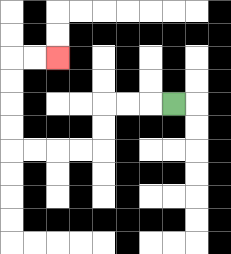{'start': '[7, 4]', 'end': '[2, 2]', 'path_directions': 'L,L,L,D,D,L,L,L,L,U,U,U,U,R,R', 'path_coordinates': '[[7, 4], [6, 4], [5, 4], [4, 4], [4, 5], [4, 6], [3, 6], [2, 6], [1, 6], [0, 6], [0, 5], [0, 4], [0, 3], [0, 2], [1, 2], [2, 2]]'}